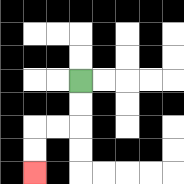{'start': '[3, 3]', 'end': '[1, 7]', 'path_directions': 'D,D,L,L,D,D', 'path_coordinates': '[[3, 3], [3, 4], [3, 5], [2, 5], [1, 5], [1, 6], [1, 7]]'}